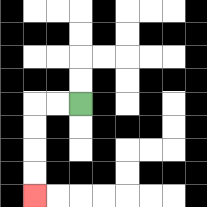{'start': '[3, 4]', 'end': '[1, 8]', 'path_directions': 'L,L,D,D,D,D', 'path_coordinates': '[[3, 4], [2, 4], [1, 4], [1, 5], [1, 6], [1, 7], [1, 8]]'}